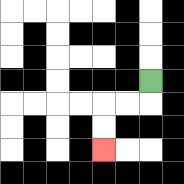{'start': '[6, 3]', 'end': '[4, 6]', 'path_directions': 'D,L,L,D,D', 'path_coordinates': '[[6, 3], [6, 4], [5, 4], [4, 4], [4, 5], [4, 6]]'}